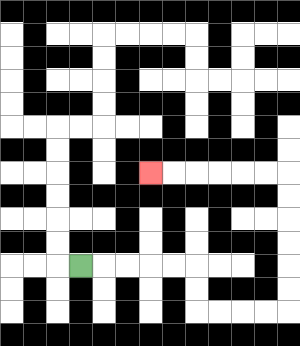{'start': '[3, 11]', 'end': '[6, 7]', 'path_directions': 'R,R,R,R,R,D,D,R,R,R,R,U,U,U,U,U,U,L,L,L,L,L,L', 'path_coordinates': '[[3, 11], [4, 11], [5, 11], [6, 11], [7, 11], [8, 11], [8, 12], [8, 13], [9, 13], [10, 13], [11, 13], [12, 13], [12, 12], [12, 11], [12, 10], [12, 9], [12, 8], [12, 7], [11, 7], [10, 7], [9, 7], [8, 7], [7, 7], [6, 7]]'}